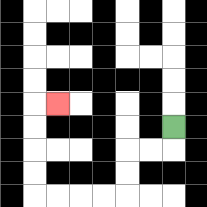{'start': '[7, 5]', 'end': '[2, 4]', 'path_directions': 'D,L,L,D,D,L,L,L,L,U,U,U,U,R', 'path_coordinates': '[[7, 5], [7, 6], [6, 6], [5, 6], [5, 7], [5, 8], [4, 8], [3, 8], [2, 8], [1, 8], [1, 7], [1, 6], [1, 5], [1, 4], [2, 4]]'}